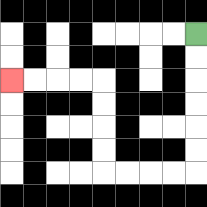{'start': '[8, 1]', 'end': '[0, 3]', 'path_directions': 'D,D,D,D,D,D,L,L,L,L,U,U,U,U,L,L,L,L', 'path_coordinates': '[[8, 1], [8, 2], [8, 3], [8, 4], [8, 5], [8, 6], [8, 7], [7, 7], [6, 7], [5, 7], [4, 7], [4, 6], [4, 5], [4, 4], [4, 3], [3, 3], [2, 3], [1, 3], [0, 3]]'}